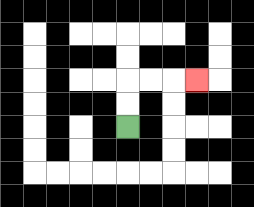{'start': '[5, 5]', 'end': '[8, 3]', 'path_directions': 'U,U,R,R,R', 'path_coordinates': '[[5, 5], [5, 4], [5, 3], [6, 3], [7, 3], [8, 3]]'}